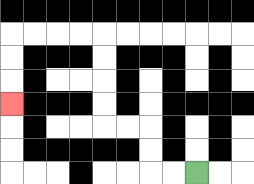{'start': '[8, 7]', 'end': '[0, 4]', 'path_directions': 'L,L,U,U,L,L,U,U,U,U,L,L,L,L,D,D,D', 'path_coordinates': '[[8, 7], [7, 7], [6, 7], [6, 6], [6, 5], [5, 5], [4, 5], [4, 4], [4, 3], [4, 2], [4, 1], [3, 1], [2, 1], [1, 1], [0, 1], [0, 2], [0, 3], [0, 4]]'}